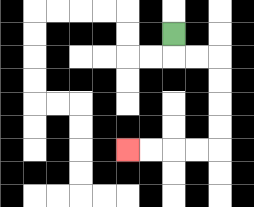{'start': '[7, 1]', 'end': '[5, 6]', 'path_directions': 'D,R,R,D,D,D,D,L,L,L,L', 'path_coordinates': '[[7, 1], [7, 2], [8, 2], [9, 2], [9, 3], [9, 4], [9, 5], [9, 6], [8, 6], [7, 6], [6, 6], [5, 6]]'}